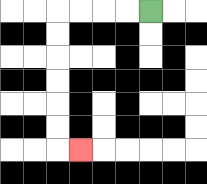{'start': '[6, 0]', 'end': '[3, 6]', 'path_directions': 'L,L,L,L,D,D,D,D,D,D,R', 'path_coordinates': '[[6, 0], [5, 0], [4, 0], [3, 0], [2, 0], [2, 1], [2, 2], [2, 3], [2, 4], [2, 5], [2, 6], [3, 6]]'}